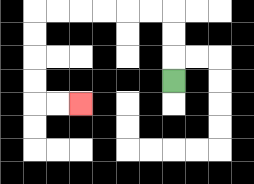{'start': '[7, 3]', 'end': '[3, 4]', 'path_directions': 'U,U,U,L,L,L,L,L,L,D,D,D,D,R,R', 'path_coordinates': '[[7, 3], [7, 2], [7, 1], [7, 0], [6, 0], [5, 0], [4, 0], [3, 0], [2, 0], [1, 0], [1, 1], [1, 2], [1, 3], [1, 4], [2, 4], [3, 4]]'}